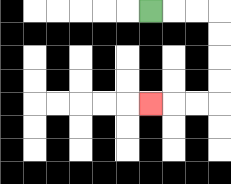{'start': '[6, 0]', 'end': '[6, 4]', 'path_directions': 'R,R,R,D,D,D,D,L,L,L', 'path_coordinates': '[[6, 0], [7, 0], [8, 0], [9, 0], [9, 1], [9, 2], [9, 3], [9, 4], [8, 4], [7, 4], [6, 4]]'}